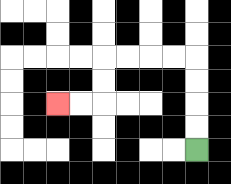{'start': '[8, 6]', 'end': '[2, 4]', 'path_directions': 'U,U,U,U,L,L,L,L,D,D,L,L', 'path_coordinates': '[[8, 6], [8, 5], [8, 4], [8, 3], [8, 2], [7, 2], [6, 2], [5, 2], [4, 2], [4, 3], [4, 4], [3, 4], [2, 4]]'}